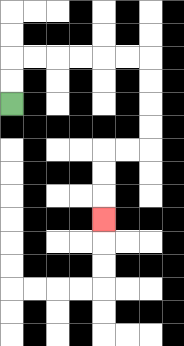{'start': '[0, 4]', 'end': '[4, 9]', 'path_directions': 'U,U,R,R,R,R,R,R,D,D,D,D,L,L,D,D,D', 'path_coordinates': '[[0, 4], [0, 3], [0, 2], [1, 2], [2, 2], [3, 2], [4, 2], [5, 2], [6, 2], [6, 3], [6, 4], [6, 5], [6, 6], [5, 6], [4, 6], [4, 7], [4, 8], [4, 9]]'}